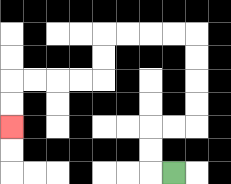{'start': '[7, 7]', 'end': '[0, 5]', 'path_directions': 'L,U,U,R,R,U,U,U,U,L,L,L,L,D,D,L,L,L,L,D,D', 'path_coordinates': '[[7, 7], [6, 7], [6, 6], [6, 5], [7, 5], [8, 5], [8, 4], [8, 3], [8, 2], [8, 1], [7, 1], [6, 1], [5, 1], [4, 1], [4, 2], [4, 3], [3, 3], [2, 3], [1, 3], [0, 3], [0, 4], [0, 5]]'}